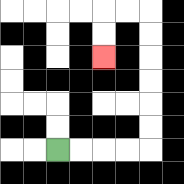{'start': '[2, 6]', 'end': '[4, 2]', 'path_directions': 'R,R,R,R,U,U,U,U,U,U,L,L,D,D', 'path_coordinates': '[[2, 6], [3, 6], [4, 6], [5, 6], [6, 6], [6, 5], [6, 4], [6, 3], [6, 2], [6, 1], [6, 0], [5, 0], [4, 0], [4, 1], [4, 2]]'}